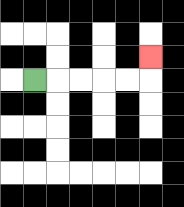{'start': '[1, 3]', 'end': '[6, 2]', 'path_directions': 'R,R,R,R,R,U', 'path_coordinates': '[[1, 3], [2, 3], [3, 3], [4, 3], [5, 3], [6, 3], [6, 2]]'}